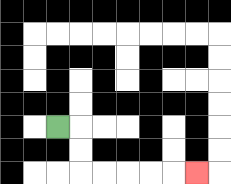{'start': '[2, 5]', 'end': '[8, 7]', 'path_directions': 'R,D,D,R,R,R,R,R', 'path_coordinates': '[[2, 5], [3, 5], [3, 6], [3, 7], [4, 7], [5, 7], [6, 7], [7, 7], [8, 7]]'}